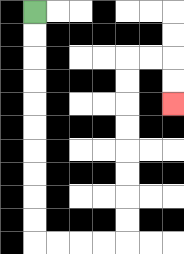{'start': '[1, 0]', 'end': '[7, 4]', 'path_directions': 'D,D,D,D,D,D,D,D,D,D,R,R,R,R,U,U,U,U,U,U,U,U,R,R,D,D', 'path_coordinates': '[[1, 0], [1, 1], [1, 2], [1, 3], [1, 4], [1, 5], [1, 6], [1, 7], [1, 8], [1, 9], [1, 10], [2, 10], [3, 10], [4, 10], [5, 10], [5, 9], [5, 8], [5, 7], [5, 6], [5, 5], [5, 4], [5, 3], [5, 2], [6, 2], [7, 2], [7, 3], [7, 4]]'}